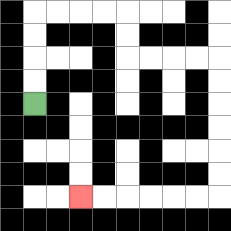{'start': '[1, 4]', 'end': '[3, 8]', 'path_directions': 'U,U,U,U,R,R,R,R,D,D,R,R,R,R,D,D,D,D,D,D,L,L,L,L,L,L', 'path_coordinates': '[[1, 4], [1, 3], [1, 2], [1, 1], [1, 0], [2, 0], [3, 0], [4, 0], [5, 0], [5, 1], [5, 2], [6, 2], [7, 2], [8, 2], [9, 2], [9, 3], [9, 4], [9, 5], [9, 6], [9, 7], [9, 8], [8, 8], [7, 8], [6, 8], [5, 8], [4, 8], [3, 8]]'}